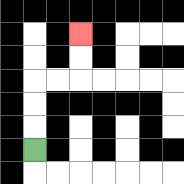{'start': '[1, 6]', 'end': '[3, 1]', 'path_directions': 'U,U,U,R,R,U,U', 'path_coordinates': '[[1, 6], [1, 5], [1, 4], [1, 3], [2, 3], [3, 3], [3, 2], [3, 1]]'}